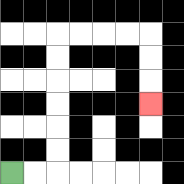{'start': '[0, 7]', 'end': '[6, 4]', 'path_directions': 'R,R,U,U,U,U,U,U,R,R,R,R,D,D,D', 'path_coordinates': '[[0, 7], [1, 7], [2, 7], [2, 6], [2, 5], [2, 4], [2, 3], [2, 2], [2, 1], [3, 1], [4, 1], [5, 1], [6, 1], [6, 2], [6, 3], [6, 4]]'}